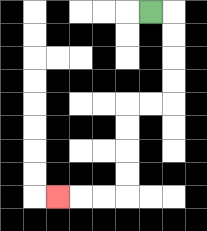{'start': '[6, 0]', 'end': '[2, 8]', 'path_directions': 'R,D,D,D,D,L,L,D,D,D,D,L,L,L', 'path_coordinates': '[[6, 0], [7, 0], [7, 1], [7, 2], [7, 3], [7, 4], [6, 4], [5, 4], [5, 5], [5, 6], [5, 7], [5, 8], [4, 8], [3, 8], [2, 8]]'}